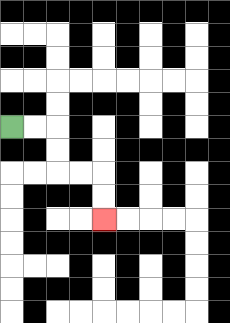{'start': '[0, 5]', 'end': '[4, 9]', 'path_directions': 'R,R,D,D,R,R,D,D', 'path_coordinates': '[[0, 5], [1, 5], [2, 5], [2, 6], [2, 7], [3, 7], [4, 7], [4, 8], [4, 9]]'}